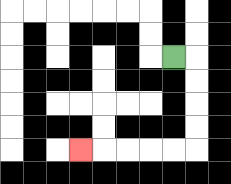{'start': '[7, 2]', 'end': '[3, 6]', 'path_directions': 'R,D,D,D,D,L,L,L,L,L', 'path_coordinates': '[[7, 2], [8, 2], [8, 3], [8, 4], [8, 5], [8, 6], [7, 6], [6, 6], [5, 6], [4, 6], [3, 6]]'}